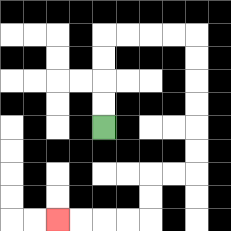{'start': '[4, 5]', 'end': '[2, 9]', 'path_directions': 'U,U,U,U,R,R,R,R,D,D,D,D,D,D,L,L,D,D,L,L,L,L', 'path_coordinates': '[[4, 5], [4, 4], [4, 3], [4, 2], [4, 1], [5, 1], [6, 1], [7, 1], [8, 1], [8, 2], [8, 3], [8, 4], [8, 5], [8, 6], [8, 7], [7, 7], [6, 7], [6, 8], [6, 9], [5, 9], [4, 9], [3, 9], [2, 9]]'}